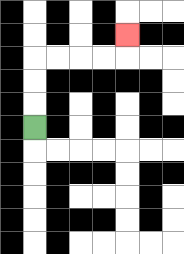{'start': '[1, 5]', 'end': '[5, 1]', 'path_directions': 'U,U,U,R,R,R,R,U', 'path_coordinates': '[[1, 5], [1, 4], [1, 3], [1, 2], [2, 2], [3, 2], [4, 2], [5, 2], [5, 1]]'}